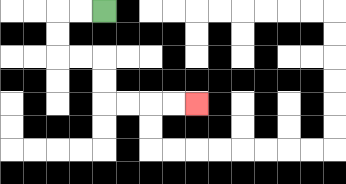{'start': '[4, 0]', 'end': '[8, 4]', 'path_directions': 'L,L,D,D,R,R,D,D,R,R,R,R', 'path_coordinates': '[[4, 0], [3, 0], [2, 0], [2, 1], [2, 2], [3, 2], [4, 2], [4, 3], [4, 4], [5, 4], [6, 4], [7, 4], [8, 4]]'}